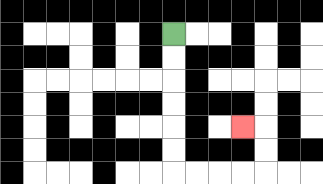{'start': '[7, 1]', 'end': '[10, 5]', 'path_directions': 'D,D,D,D,D,D,R,R,R,R,U,U,L', 'path_coordinates': '[[7, 1], [7, 2], [7, 3], [7, 4], [7, 5], [7, 6], [7, 7], [8, 7], [9, 7], [10, 7], [11, 7], [11, 6], [11, 5], [10, 5]]'}